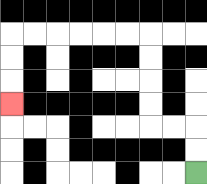{'start': '[8, 7]', 'end': '[0, 4]', 'path_directions': 'U,U,L,L,U,U,U,U,L,L,L,L,L,L,D,D,D', 'path_coordinates': '[[8, 7], [8, 6], [8, 5], [7, 5], [6, 5], [6, 4], [6, 3], [6, 2], [6, 1], [5, 1], [4, 1], [3, 1], [2, 1], [1, 1], [0, 1], [0, 2], [0, 3], [0, 4]]'}